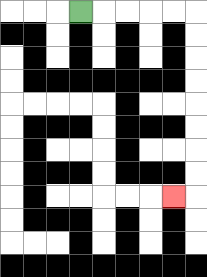{'start': '[3, 0]', 'end': '[7, 8]', 'path_directions': 'R,R,R,R,R,D,D,D,D,D,D,D,D,L', 'path_coordinates': '[[3, 0], [4, 0], [5, 0], [6, 0], [7, 0], [8, 0], [8, 1], [8, 2], [8, 3], [8, 4], [8, 5], [8, 6], [8, 7], [8, 8], [7, 8]]'}